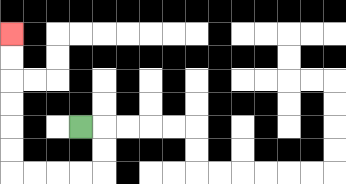{'start': '[3, 5]', 'end': '[0, 1]', 'path_directions': 'R,D,D,L,L,L,L,U,U,U,U,U,U', 'path_coordinates': '[[3, 5], [4, 5], [4, 6], [4, 7], [3, 7], [2, 7], [1, 7], [0, 7], [0, 6], [0, 5], [0, 4], [0, 3], [0, 2], [0, 1]]'}